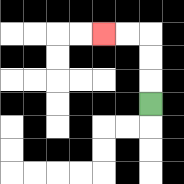{'start': '[6, 4]', 'end': '[4, 1]', 'path_directions': 'U,U,U,L,L', 'path_coordinates': '[[6, 4], [6, 3], [6, 2], [6, 1], [5, 1], [4, 1]]'}